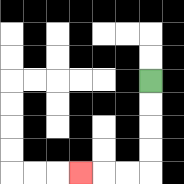{'start': '[6, 3]', 'end': '[3, 7]', 'path_directions': 'D,D,D,D,L,L,L', 'path_coordinates': '[[6, 3], [6, 4], [6, 5], [6, 6], [6, 7], [5, 7], [4, 7], [3, 7]]'}